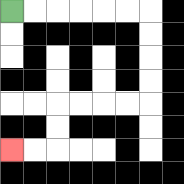{'start': '[0, 0]', 'end': '[0, 6]', 'path_directions': 'R,R,R,R,R,R,D,D,D,D,L,L,L,L,D,D,L,L', 'path_coordinates': '[[0, 0], [1, 0], [2, 0], [3, 0], [4, 0], [5, 0], [6, 0], [6, 1], [6, 2], [6, 3], [6, 4], [5, 4], [4, 4], [3, 4], [2, 4], [2, 5], [2, 6], [1, 6], [0, 6]]'}